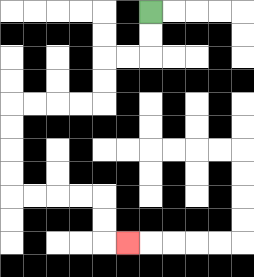{'start': '[6, 0]', 'end': '[5, 10]', 'path_directions': 'D,D,L,L,D,D,L,L,L,L,D,D,D,D,R,R,R,R,D,D,R', 'path_coordinates': '[[6, 0], [6, 1], [6, 2], [5, 2], [4, 2], [4, 3], [4, 4], [3, 4], [2, 4], [1, 4], [0, 4], [0, 5], [0, 6], [0, 7], [0, 8], [1, 8], [2, 8], [3, 8], [4, 8], [4, 9], [4, 10], [5, 10]]'}